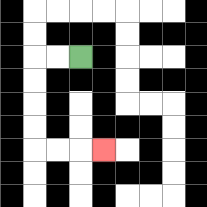{'start': '[3, 2]', 'end': '[4, 6]', 'path_directions': 'L,L,D,D,D,D,R,R,R', 'path_coordinates': '[[3, 2], [2, 2], [1, 2], [1, 3], [1, 4], [1, 5], [1, 6], [2, 6], [3, 6], [4, 6]]'}